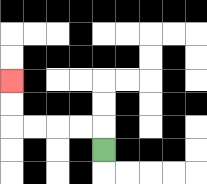{'start': '[4, 6]', 'end': '[0, 3]', 'path_directions': 'U,L,L,L,L,U,U', 'path_coordinates': '[[4, 6], [4, 5], [3, 5], [2, 5], [1, 5], [0, 5], [0, 4], [0, 3]]'}